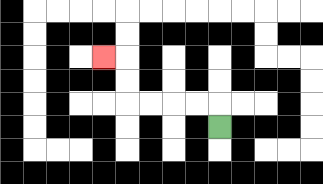{'start': '[9, 5]', 'end': '[4, 2]', 'path_directions': 'U,L,L,L,L,U,U,L', 'path_coordinates': '[[9, 5], [9, 4], [8, 4], [7, 4], [6, 4], [5, 4], [5, 3], [5, 2], [4, 2]]'}